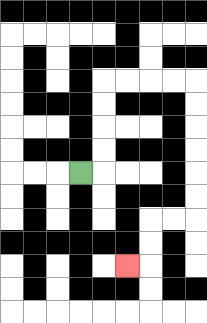{'start': '[3, 7]', 'end': '[5, 11]', 'path_directions': 'R,U,U,U,U,R,R,R,R,D,D,D,D,D,D,L,L,D,D,L', 'path_coordinates': '[[3, 7], [4, 7], [4, 6], [4, 5], [4, 4], [4, 3], [5, 3], [6, 3], [7, 3], [8, 3], [8, 4], [8, 5], [8, 6], [8, 7], [8, 8], [8, 9], [7, 9], [6, 9], [6, 10], [6, 11], [5, 11]]'}